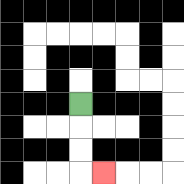{'start': '[3, 4]', 'end': '[4, 7]', 'path_directions': 'D,D,D,R', 'path_coordinates': '[[3, 4], [3, 5], [3, 6], [3, 7], [4, 7]]'}